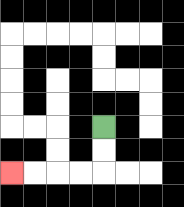{'start': '[4, 5]', 'end': '[0, 7]', 'path_directions': 'D,D,L,L,L,L', 'path_coordinates': '[[4, 5], [4, 6], [4, 7], [3, 7], [2, 7], [1, 7], [0, 7]]'}